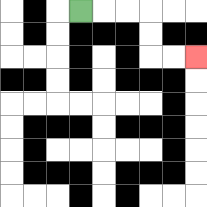{'start': '[3, 0]', 'end': '[8, 2]', 'path_directions': 'R,R,R,D,D,R,R', 'path_coordinates': '[[3, 0], [4, 0], [5, 0], [6, 0], [6, 1], [6, 2], [7, 2], [8, 2]]'}